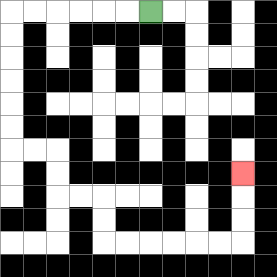{'start': '[6, 0]', 'end': '[10, 7]', 'path_directions': 'L,L,L,L,L,L,D,D,D,D,D,D,R,R,D,D,R,R,D,D,R,R,R,R,R,R,U,U,U', 'path_coordinates': '[[6, 0], [5, 0], [4, 0], [3, 0], [2, 0], [1, 0], [0, 0], [0, 1], [0, 2], [0, 3], [0, 4], [0, 5], [0, 6], [1, 6], [2, 6], [2, 7], [2, 8], [3, 8], [4, 8], [4, 9], [4, 10], [5, 10], [6, 10], [7, 10], [8, 10], [9, 10], [10, 10], [10, 9], [10, 8], [10, 7]]'}